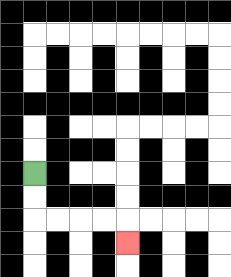{'start': '[1, 7]', 'end': '[5, 10]', 'path_directions': 'D,D,R,R,R,R,D', 'path_coordinates': '[[1, 7], [1, 8], [1, 9], [2, 9], [3, 9], [4, 9], [5, 9], [5, 10]]'}